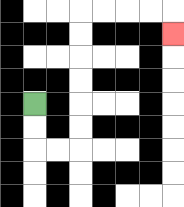{'start': '[1, 4]', 'end': '[7, 1]', 'path_directions': 'D,D,R,R,U,U,U,U,U,U,R,R,R,R,D', 'path_coordinates': '[[1, 4], [1, 5], [1, 6], [2, 6], [3, 6], [3, 5], [3, 4], [3, 3], [3, 2], [3, 1], [3, 0], [4, 0], [5, 0], [6, 0], [7, 0], [7, 1]]'}